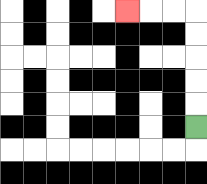{'start': '[8, 5]', 'end': '[5, 0]', 'path_directions': 'U,U,U,U,U,L,L,L', 'path_coordinates': '[[8, 5], [8, 4], [8, 3], [8, 2], [8, 1], [8, 0], [7, 0], [6, 0], [5, 0]]'}